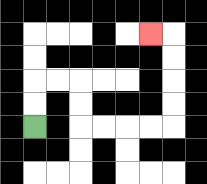{'start': '[1, 5]', 'end': '[6, 1]', 'path_directions': 'U,U,R,R,D,D,R,R,R,R,U,U,U,U,L', 'path_coordinates': '[[1, 5], [1, 4], [1, 3], [2, 3], [3, 3], [3, 4], [3, 5], [4, 5], [5, 5], [6, 5], [7, 5], [7, 4], [7, 3], [7, 2], [7, 1], [6, 1]]'}